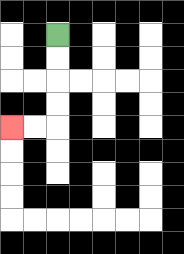{'start': '[2, 1]', 'end': '[0, 5]', 'path_directions': 'D,D,D,D,L,L', 'path_coordinates': '[[2, 1], [2, 2], [2, 3], [2, 4], [2, 5], [1, 5], [0, 5]]'}